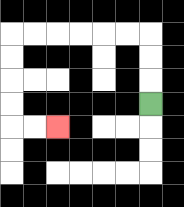{'start': '[6, 4]', 'end': '[2, 5]', 'path_directions': 'U,U,U,L,L,L,L,L,L,D,D,D,D,R,R', 'path_coordinates': '[[6, 4], [6, 3], [6, 2], [6, 1], [5, 1], [4, 1], [3, 1], [2, 1], [1, 1], [0, 1], [0, 2], [0, 3], [0, 4], [0, 5], [1, 5], [2, 5]]'}